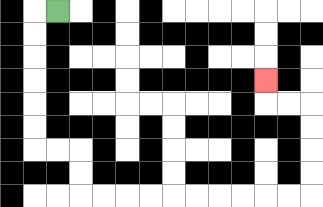{'start': '[2, 0]', 'end': '[11, 3]', 'path_directions': 'L,D,D,D,D,D,D,R,R,D,D,R,R,R,R,R,R,R,R,R,R,U,U,U,U,L,L,U', 'path_coordinates': '[[2, 0], [1, 0], [1, 1], [1, 2], [1, 3], [1, 4], [1, 5], [1, 6], [2, 6], [3, 6], [3, 7], [3, 8], [4, 8], [5, 8], [6, 8], [7, 8], [8, 8], [9, 8], [10, 8], [11, 8], [12, 8], [13, 8], [13, 7], [13, 6], [13, 5], [13, 4], [12, 4], [11, 4], [11, 3]]'}